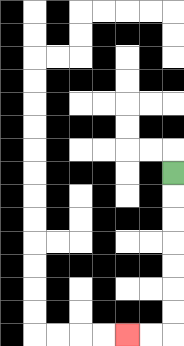{'start': '[7, 7]', 'end': '[5, 14]', 'path_directions': 'D,D,D,D,D,D,D,L,L', 'path_coordinates': '[[7, 7], [7, 8], [7, 9], [7, 10], [7, 11], [7, 12], [7, 13], [7, 14], [6, 14], [5, 14]]'}